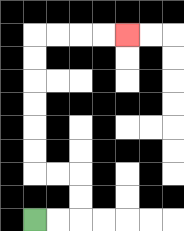{'start': '[1, 9]', 'end': '[5, 1]', 'path_directions': 'R,R,U,U,L,L,U,U,U,U,U,U,R,R,R,R', 'path_coordinates': '[[1, 9], [2, 9], [3, 9], [3, 8], [3, 7], [2, 7], [1, 7], [1, 6], [1, 5], [1, 4], [1, 3], [1, 2], [1, 1], [2, 1], [3, 1], [4, 1], [5, 1]]'}